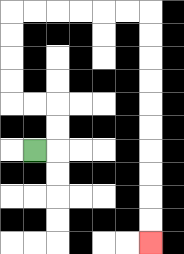{'start': '[1, 6]', 'end': '[6, 10]', 'path_directions': 'R,U,U,L,L,U,U,U,U,R,R,R,R,R,R,D,D,D,D,D,D,D,D,D,D', 'path_coordinates': '[[1, 6], [2, 6], [2, 5], [2, 4], [1, 4], [0, 4], [0, 3], [0, 2], [0, 1], [0, 0], [1, 0], [2, 0], [3, 0], [4, 0], [5, 0], [6, 0], [6, 1], [6, 2], [6, 3], [6, 4], [6, 5], [6, 6], [6, 7], [6, 8], [6, 9], [6, 10]]'}